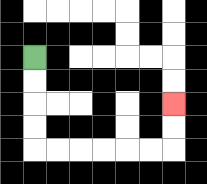{'start': '[1, 2]', 'end': '[7, 4]', 'path_directions': 'D,D,D,D,R,R,R,R,R,R,U,U', 'path_coordinates': '[[1, 2], [1, 3], [1, 4], [1, 5], [1, 6], [2, 6], [3, 6], [4, 6], [5, 6], [6, 6], [7, 6], [7, 5], [7, 4]]'}